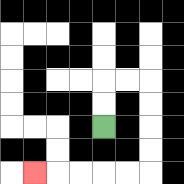{'start': '[4, 5]', 'end': '[1, 7]', 'path_directions': 'U,U,R,R,D,D,D,D,L,L,L,L,L', 'path_coordinates': '[[4, 5], [4, 4], [4, 3], [5, 3], [6, 3], [6, 4], [6, 5], [6, 6], [6, 7], [5, 7], [4, 7], [3, 7], [2, 7], [1, 7]]'}